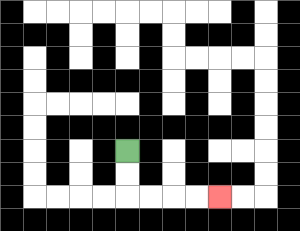{'start': '[5, 6]', 'end': '[9, 8]', 'path_directions': 'D,D,R,R,R,R', 'path_coordinates': '[[5, 6], [5, 7], [5, 8], [6, 8], [7, 8], [8, 8], [9, 8]]'}